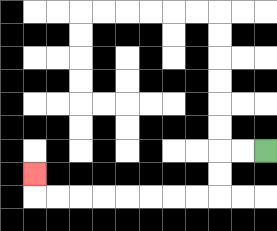{'start': '[11, 6]', 'end': '[1, 7]', 'path_directions': 'L,L,D,D,L,L,L,L,L,L,L,L,U', 'path_coordinates': '[[11, 6], [10, 6], [9, 6], [9, 7], [9, 8], [8, 8], [7, 8], [6, 8], [5, 8], [4, 8], [3, 8], [2, 8], [1, 8], [1, 7]]'}